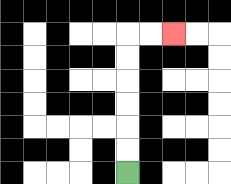{'start': '[5, 7]', 'end': '[7, 1]', 'path_directions': 'U,U,U,U,U,U,R,R', 'path_coordinates': '[[5, 7], [5, 6], [5, 5], [5, 4], [5, 3], [5, 2], [5, 1], [6, 1], [7, 1]]'}